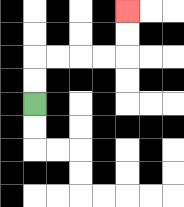{'start': '[1, 4]', 'end': '[5, 0]', 'path_directions': 'U,U,R,R,R,R,U,U', 'path_coordinates': '[[1, 4], [1, 3], [1, 2], [2, 2], [3, 2], [4, 2], [5, 2], [5, 1], [5, 0]]'}